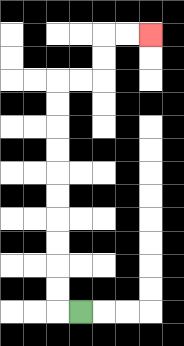{'start': '[3, 13]', 'end': '[6, 1]', 'path_directions': 'L,U,U,U,U,U,U,U,U,U,U,R,R,U,U,R,R', 'path_coordinates': '[[3, 13], [2, 13], [2, 12], [2, 11], [2, 10], [2, 9], [2, 8], [2, 7], [2, 6], [2, 5], [2, 4], [2, 3], [3, 3], [4, 3], [4, 2], [4, 1], [5, 1], [6, 1]]'}